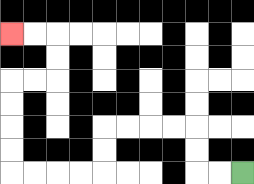{'start': '[10, 7]', 'end': '[0, 1]', 'path_directions': 'L,L,U,U,L,L,L,L,D,D,L,L,L,L,U,U,U,U,R,R,U,U,L,L', 'path_coordinates': '[[10, 7], [9, 7], [8, 7], [8, 6], [8, 5], [7, 5], [6, 5], [5, 5], [4, 5], [4, 6], [4, 7], [3, 7], [2, 7], [1, 7], [0, 7], [0, 6], [0, 5], [0, 4], [0, 3], [1, 3], [2, 3], [2, 2], [2, 1], [1, 1], [0, 1]]'}